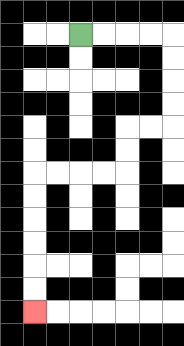{'start': '[3, 1]', 'end': '[1, 13]', 'path_directions': 'R,R,R,R,D,D,D,D,L,L,D,D,L,L,L,L,D,D,D,D,D,D', 'path_coordinates': '[[3, 1], [4, 1], [5, 1], [6, 1], [7, 1], [7, 2], [7, 3], [7, 4], [7, 5], [6, 5], [5, 5], [5, 6], [5, 7], [4, 7], [3, 7], [2, 7], [1, 7], [1, 8], [1, 9], [1, 10], [1, 11], [1, 12], [1, 13]]'}